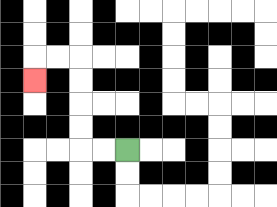{'start': '[5, 6]', 'end': '[1, 3]', 'path_directions': 'L,L,U,U,U,U,L,L,D', 'path_coordinates': '[[5, 6], [4, 6], [3, 6], [3, 5], [3, 4], [3, 3], [3, 2], [2, 2], [1, 2], [1, 3]]'}